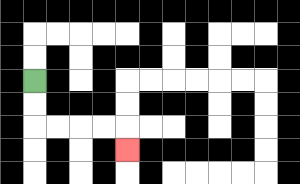{'start': '[1, 3]', 'end': '[5, 6]', 'path_directions': 'D,D,R,R,R,R,D', 'path_coordinates': '[[1, 3], [1, 4], [1, 5], [2, 5], [3, 5], [4, 5], [5, 5], [5, 6]]'}